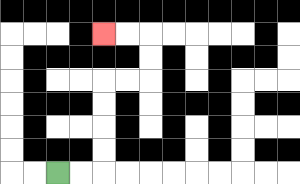{'start': '[2, 7]', 'end': '[4, 1]', 'path_directions': 'R,R,U,U,U,U,R,R,U,U,L,L', 'path_coordinates': '[[2, 7], [3, 7], [4, 7], [4, 6], [4, 5], [4, 4], [4, 3], [5, 3], [6, 3], [6, 2], [6, 1], [5, 1], [4, 1]]'}